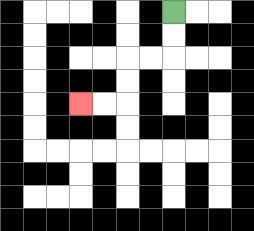{'start': '[7, 0]', 'end': '[3, 4]', 'path_directions': 'D,D,L,L,D,D,L,L', 'path_coordinates': '[[7, 0], [7, 1], [7, 2], [6, 2], [5, 2], [5, 3], [5, 4], [4, 4], [3, 4]]'}